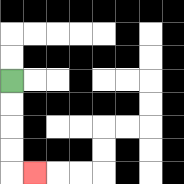{'start': '[0, 3]', 'end': '[1, 7]', 'path_directions': 'D,D,D,D,R', 'path_coordinates': '[[0, 3], [0, 4], [0, 5], [0, 6], [0, 7], [1, 7]]'}